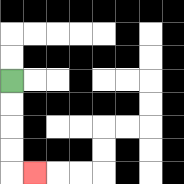{'start': '[0, 3]', 'end': '[1, 7]', 'path_directions': 'D,D,D,D,R', 'path_coordinates': '[[0, 3], [0, 4], [0, 5], [0, 6], [0, 7], [1, 7]]'}